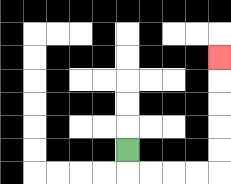{'start': '[5, 6]', 'end': '[9, 2]', 'path_directions': 'D,R,R,R,R,U,U,U,U,U', 'path_coordinates': '[[5, 6], [5, 7], [6, 7], [7, 7], [8, 7], [9, 7], [9, 6], [9, 5], [9, 4], [9, 3], [9, 2]]'}